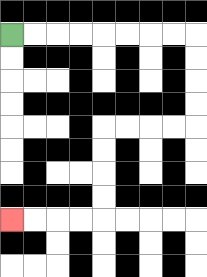{'start': '[0, 1]', 'end': '[0, 9]', 'path_directions': 'R,R,R,R,R,R,R,R,D,D,D,D,L,L,L,L,D,D,D,D,L,L,L,L', 'path_coordinates': '[[0, 1], [1, 1], [2, 1], [3, 1], [4, 1], [5, 1], [6, 1], [7, 1], [8, 1], [8, 2], [8, 3], [8, 4], [8, 5], [7, 5], [6, 5], [5, 5], [4, 5], [4, 6], [4, 7], [4, 8], [4, 9], [3, 9], [2, 9], [1, 9], [0, 9]]'}